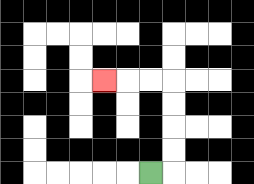{'start': '[6, 7]', 'end': '[4, 3]', 'path_directions': 'R,U,U,U,U,L,L,L', 'path_coordinates': '[[6, 7], [7, 7], [7, 6], [7, 5], [7, 4], [7, 3], [6, 3], [5, 3], [4, 3]]'}